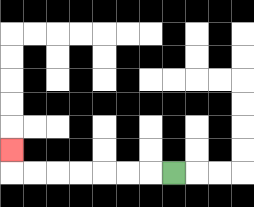{'start': '[7, 7]', 'end': '[0, 6]', 'path_directions': 'L,L,L,L,L,L,L,U', 'path_coordinates': '[[7, 7], [6, 7], [5, 7], [4, 7], [3, 7], [2, 7], [1, 7], [0, 7], [0, 6]]'}